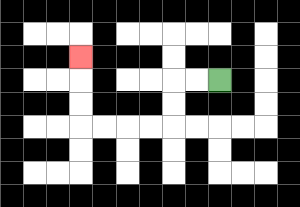{'start': '[9, 3]', 'end': '[3, 2]', 'path_directions': 'L,L,D,D,L,L,L,L,U,U,U', 'path_coordinates': '[[9, 3], [8, 3], [7, 3], [7, 4], [7, 5], [6, 5], [5, 5], [4, 5], [3, 5], [3, 4], [3, 3], [3, 2]]'}